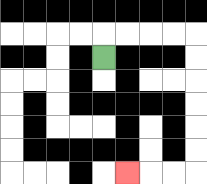{'start': '[4, 2]', 'end': '[5, 7]', 'path_directions': 'U,R,R,R,R,D,D,D,D,D,D,L,L,L', 'path_coordinates': '[[4, 2], [4, 1], [5, 1], [6, 1], [7, 1], [8, 1], [8, 2], [8, 3], [8, 4], [8, 5], [8, 6], [8, 7], [7, 7], [6, 7], [5, 7]]'}